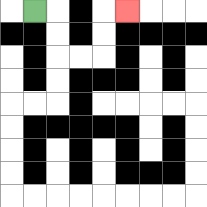{'start': '[1, 0]', 'end': '[5, 0]', 'path_directions': 'R,D,D,R,R,U,U,R', 'path_coordinates': '[[1, 0], [2, 0], [2, 1], [2, 2], [3, 2], [4, 2], [4, 1], [4, 0], [5, 0]]'}